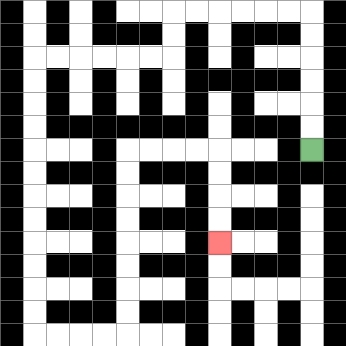{'start': '[13, 6]', 'end': '[9, 10]', 'path_directions': 'U,U,U,U,U,U,L,L,L,L,L,L,D,D,L,L,L,L,L,L,D,D,D,D,D,D,D,D,D,D,D,D,R,R,R,R,U,U,U,U,U,U,U,U,R,R,R,R,D,D,D,D', 'path_coordinates': '[[13, 6], [13, 5], [13, 4], [13, 3], [13, 2], [13, 1], [13, 0], [12, 0], [11, 0], [10, 0], [9, 0], [8, 0], [7, 0], [7, 1], [7, 2], [6, 2], [5, 2], [4, 2], [3, 2], [2, 2], [1, 2], [1, 3], [1, 4], [1, 5], [1, 6], [1, 7], [1, 8], [1, 9], [1, 10], [1, 11], [1, 12], [1, 13], [1, 14], [2, 14], [3, 14], [4, 14], [5, 14], [5, 13], [5, 12], [5, 11], [5, 10], [5, 9], [5, 8], [5, 7], [5, 6], [6, 6], [7, 6], [8, 6], [9, 6], [9, 7], [9, 8], [9, 9], [9, 10]]'}